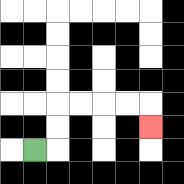{'start': '[1, 6]', 'end': '[6, 5]', 'path_directions': 'R,U,U,R,R,R,R,D', 'path_coordinates': '[[1, 6], [2, 6], [2, 5], [2, 4], [3, 4], [4, 4], [5, 4], [6, 4], [6, 5]]'}